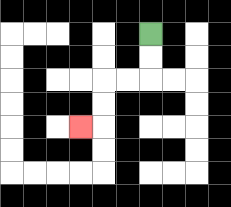{'start': '[6, 1]', 'end': '[3, 5]', 'path_directions': 'D,D,L,L,D,D,L', 'path_coordinates': '[[6, 1], [6, 2], [6, 3], [5, 3], [4, 3], [4, 4], [4, 5], [3, 5]]'}